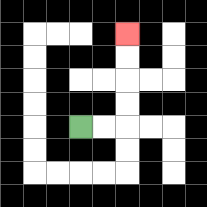{'start': '[3, 5]', 'end': '[5, 1]', 'path_directions': 'R,R,U,U,U,U', 'path_coordinates': '[[3, 5], [4, 5], [5, 5], [5, 4], [5, 3], [5, 2], [5, 1]]'}